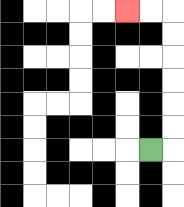{'start': '[6, 6]', 'end': '[5, 0]', 'path_directions': 'R,U,U,U,U,U,U,L,L', 'path_coordinates': '[[6, 6], [7, 6], [7, 5], [7, 4], [7, 3], [7, 2], [7, 1], [7, 0], [6, 0], [5, 0]]'}